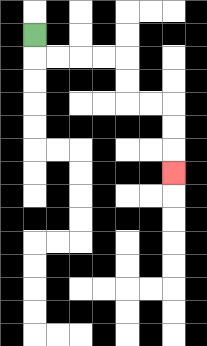{'start': '[1, 1]', 'end': '[7, 7]', 'path_directions': 'D,R,R,R,R,D,D,R,R,D,D,D', 'path_coordinates': '[[1, 1], [1, 2], [2, 2], [3, 2], [4, 2], [5, 2], [5, 3], [5, 4], [6, 4], [7, 4], [7, 5], [7, 6], [7, 7]]'}